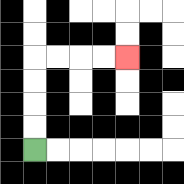{'start': '[1, 6]', 'end': '[5, 2]', 'path_directions': 'U,U,U,U,R,R,R,R', 'path_coordinates': '[[1, 6], [1, 5], [1, 4], [1, 3], [1, 2], [2, 2], [3, 2], [4, 2], [5, 2]]'}